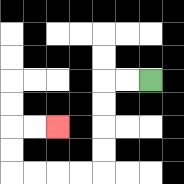{'start': '[6, 3]', 'end': '[2, 5]', 'path_directions': 'L,L,D,D,D,D,L,L,L,L,U,U,R,R', 'path_coordinates': '[[6, 3], [5, 3], [4, 3], [4, 4], [4, 5], [4, 6], [4, 7], [3, 7], [2, 7], [1, 7], [0, 7], [0, 6], [0, 5], [1, 5], [2, 5]]'}